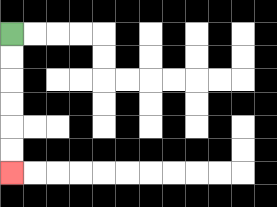{'start': '[0, 1]', 'end': '[0, 7]', 'path_directions': 'D,D,D,D,D,D', 'path_coordinates': '[[0, 1], [0, 2], [0, 3], [0, 4], [0, 5], [0, 6], [0, 7]]'}